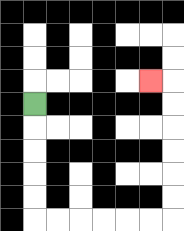{'start': '[1, 4]', 'end': '[6, 3]', 'path_directions': 'D,D,D,D,D,R,R,R,R,R,R,U,U,U,U,U,U,L', 'path_coordinates': '[[1, 4], [1, 5], [1, 6], [1, 7], [1, 8], [1, 9], [2, 9], [3, 9], [4, 9], [5, 9], [6, 9], [7, 9], [7, 8], [7, 7], [7, 6], [7, 5], [7, 4], [7, 3], [6, 3]]'}